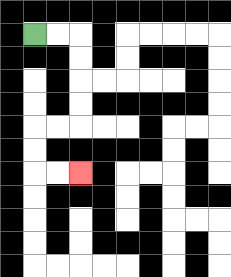{'start': '[1, 1]', 'end': '[3, 7]', 'path_directions': 'R,R,D,D,D,D,L,L,D,D,R,R', 'path_coordinates': '[[1, 1], [2, 1], [3, 1], [3, 2], [3, 3], [3, 4], [3, 5], [2, 5], [1, 5], [1, 6], [1, 7], [2, 7], [3, 7]]'}